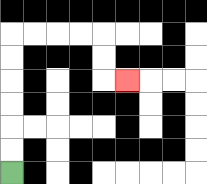{'start': '[0, 7]', 'end': '[5, 3]', 'path_directions': 'U,U,U,U,U,U,R,R,R,R,D,D,R', 'path_coordinates': '[[0, 7], [0, 6], [0, 5], [0, 4], [0, 3], [0, 2], [0, 1], [1, 1], [2, 1], [3, 1], [4, 1], [4, 2], [4, 3], [5, 3]]'}